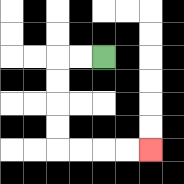{'start': '[4, 2]', 'end': '[6, 6]', 'path_directions': 'L,L,D,D,D,D,R,R,R,R', 'path_coordinates': '[[4, 2], [3, 2], [2, 2], [2, 3], [2, 4], [2, 5], [2, 6], [3, 6], [4, 6], [5, 6], [6, 6]]'}